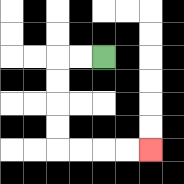{'start': '[4, 2]', 'end': '[6, 6]', 'path_directions': 'L,L,D,D,D,D,R,R,R,R', 'path_coordinates': '[[4, 2], [3, 2], [2, 2], [2, 3], [2, 4], [2, 5], [2, 6], [3, 6], [4, 6], [5, 6], [6, 6]]'}